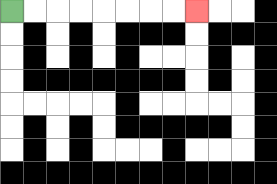{'start': '[0, 0]', 'end': '[8, 0]', 'path_directions': 'R,R,R,R,R,R,R,R', 'path_coordinates': '[[0, 0], [1, 0], [2, 0], [3, 0], [4, 0], [5, 0], [6, 0], [7, 0], [8, 0]]'}